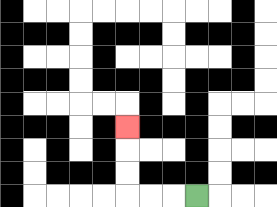{'start': '[8, 8]', 'end': '[5, 5]', 'path_directions': 'L,L,L,U,U,U', 'path_coordinates': '[[8, 8], [7, 8], [6, 8], [5, 8], [5, 7], [5, 6], [5, 5]]'}